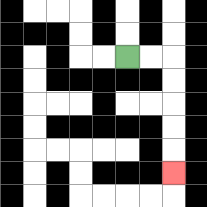{'start': '[5, 2]', 'end': '[7, 7]', 'path_directions': 'R,R,D,D,D,D,D', 'path_coordinates': '[[5, 2], [6, 2], [7, 2], [7, 3], [7, 4], [7, 5], [7, 6], [7, 7]]'}